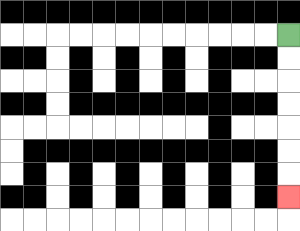{'start': '[12, 1]', 'end': '[12, 8]', 'path_directions': 'D,D,D,D,D,D,D', 'path_coordinates': '[[12, 1], [12, 2], [12, 3], [12, 4], [12, 5], [12, 6], [12, 7], [12, 8]]'}